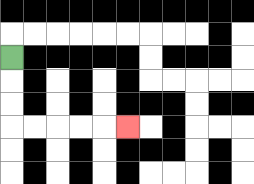{'start': '[0, 2]', 'end': '[5, 5]', 'path_directions': 'D,D,D,R,R,R,R,R', 'path_coordinates': '[[0, 2], [0, 3], [0, 4], [0, 5], [1, 5], [2, 5], [3, 5], [4, 5], [5, 5]]'}